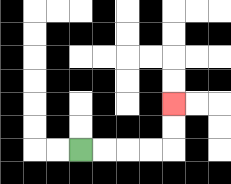{'start': '[3, 6]', 'end': '[7, 4]', 'path_directions': 'R,R,R,R,U,U', 'path_coordinates': '[[3, 6], [4, 6], [5, 6], [6, 6], [7, 6], [7, 5], [7, 4]]'}